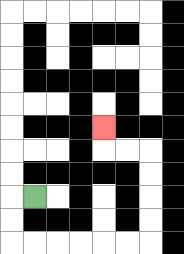{'start': '[1, 8]', 'end': '[4, 5]', 'path_directions': 'L,D,D,R,R,R,R,R,R,U,U,U,U,L,L,U', 'path_coordinates': '[[1, 8], [0, 8], [0, 9], [0, 10], [1, 10], [2, 10], [3, 10], [4, 10], [5, 10], [6, 10], [6, 9], [6, 8], [6, 7], [6, 6], [5, 6], [4, 6], [4, 5]]'}